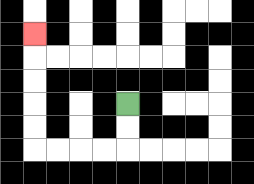{'start': '[5, 4]', 'end': '[1, 1]', 'path_directions': 'D,D,L,L,L,L,U,U,U,U,U', 'path_coordinates': '[[5, 4], [5, 5], [5, 6], [4, 6], [3, 6], [2, 6], [1, 6], [1, 5], [1, 4], [1, 3], [1, 2], [1, 1]]'}